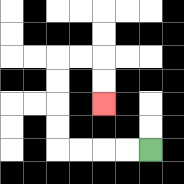{'start': '[6, 6]', 'end': '[4, 4]', 'path_directions': 'L,L,L,L,U,U,U,U,R,R,D,D', 'path_coordinates': '[[6, 6], [5, 6], [4, 6], [3, 6], [2, 6], [2, 5], [2, 4], [2, 3], [2, 2], [3, 2], [4, 2], [4, 3], [4, 4]]'}